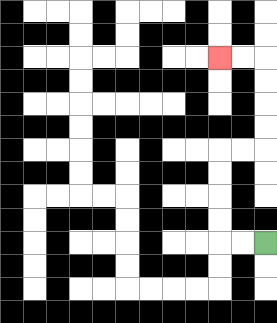{'start': '[11, 10]', 'end': '[9, 2]', 'path_directions': 'L,L,U,U,U,U,R,R,U,U,U,U,L,L', 'path_coordinates': '[[11, 10], [10, 10], [9, 10], [9, 9], [9, 8], [9, 7], [9, 6], [10, 6], [11, 6], [11, 5], [11, 4], [11, 3], [11, 2], [10, 2], [9, 2]]'}